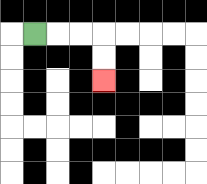{'start': '[1, 1]', 'end': '[4, 3]', 'path_directions': 'R,R,R,D,D', 'path_coordinates': '[[1, 1], [2, 1], [3, 1], [4, 1], [4, 2], [4, 3]]'}